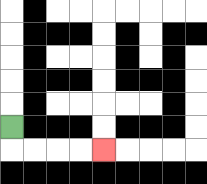{'start': '[0, 5]', 'end': '[4, 6]', 'path_directions': 'D,R,R,R,R', 'path_coordinates': '[[0, 5], [0, 6], [1, 6], [2, 6], [3, 6], [4, 6]]'}